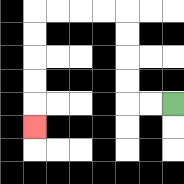{'start': '[7, 4]', 'end': '[1, 5]', 'path_directions': 'L,L,U,U,U,U,L,L,L,L,D,D,D,D,D', 'path_coordinates': '[[7, 4], [6, 4], [5, 4], [5, 3], [5, 2], [5, 1], [5, 0], [4, 0], [3, 0], [2, 0], [1, 0], [1, 1], [1, 2], [1, 3], [1, 4], [1, 5]]'}